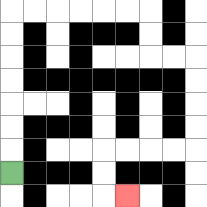{'start': '[0, 7]', 'end': '[5, 8]', 'path_directions': 'U,U,U,U,U,U,U,R,R,R,R,R,R,D,D,R,R,D,D,D,D,L,L,L,L,D,D,R', 'path_coordinates': '[[0, 7], [0, 6], [0, 5], [0, 4], [0, 3], [0, 2], [0, 1], [0, 0], [1, 0], [2, 0], [3, 0], [4, 0], [5, 0], [6, 0], [6, 1], [6, 2], [7, 2], [8, 2], [8, 3], [8, 4], [8, 5], [8, 6], [7, 6], [6, 6], [5, 6], [4, 6], [4, 7], [4, 8], [5, 8]]'}